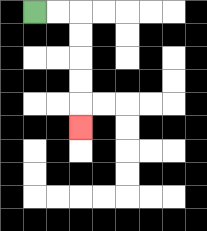{'start': '[1, 0]', 'end': '[3, 5]', 'path_directions': 'R,R,D,D,D,D,D', 'path_coordinates': '[[1, 0], [2, 0], [3, 0], [3, 1], [3, 2], [3, 3], [3, 4], [3, 5]]'}